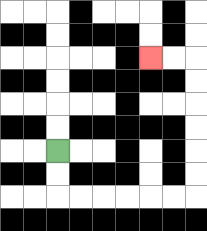{'start': '[2, 6]', 'end': '[6, 2]', 'path_directions': 'D,D,R,R,R,R,R,R,U,U,U,U,U,U,L,L', 'path_coordinates': '[[2, 6], [2, 7], [2, 8], [3, 8], [4, 8], [5, 8], [6, 8], [7, 8], [8, 8], [8, 7], [8, 6], [8, 5], [8, 4], [8, 3], [8, 2], [7, 2], [6, 2]]'}